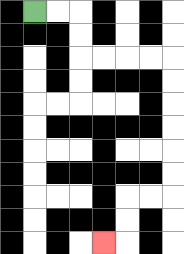{'start': '[1, 0]', 'end': '[4, 10]', 'path_directions': 'R,R,D,D,R,R,R,R,D,D,D,D,D,D,L,L,D,D,L', 'path_coordinates': '[[1, 0], [2, 0], [3, 0], [3, 1], [3, 2], [4, 2], [5, 2], [6, 2], [7, 2], [7, 3], [7, 4], [7, 5], [7, 6], [7, 7], [7, 8], [6, 8], [5, 8], [5, 9], [5, 10], [4, 10]]'}